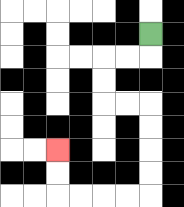{'start': '[6, 1]', 'end': '[2, 6]', 'path_directions': 'D,L,L,D,D,R,R,D,D,D,D,L,L,L,L,U,U', 'path_coordinates': '[[6, 1], [6, 2], [5, 2], [4, 2], [4, 3], [4, 4], [5, 4], [6, 4], [6, 5], [6, 6], [6, 7], [6, 8], [5, 8], [4, 8], [3, 8], [2, 8], [2, 7], [2, 6]]'}